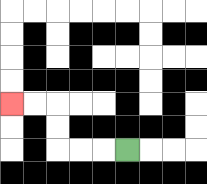{'start': '[5, 6]', 'end': '[0, 4]', 'path_directions': 'L,L,L,U,U,L,L', 'path_coordinates': '[[5, 6], [4, 6], [3, 6], [2, 6], [2, 5], [2, 4], [1, 4], [0, 4]]'}